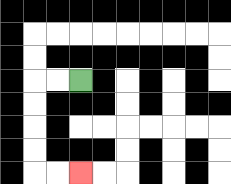{'start': '[3, 3]', 'end': '[3, 7]', 'path_directions': 'L,L,D,D,D,D,R,R', 'path_coordinates': '[[3, 3], [2, 3], [1, 3], [1, 4], [1, 5], [1, 6], [1, 7], [2, 7], [3, 7]]'}